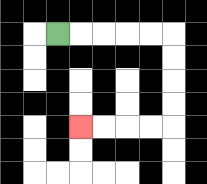{'start': '[2, 1]', 'end': '[3, 5]', 'path_directions': 'R,R,R,R,R,D,D,D,D,L,L,L,L', 'path_coordinates': '[[2, 1], [3, 1], [4, 1], [5, 1], [6, 1], [7, 1], [7, 2], [7, 3], [7, 4], [7, 5], [6, 5], [5, 5], [4, 5], [3, 5]]'}